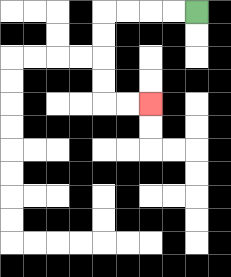{'start': '[8, 0]', 'end': '[6, 4]', 'path_directions': 'L,L,L,L,D,D,D,D,R,R', 'path_coordinates': '[[8, 0], [7, 0], [6, 0], [5, 0], [4, 0], [4, 1], [4, 2], [4, 3], [4, 4], [5, 4], [6, 4]]'}